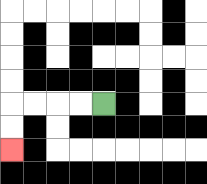{'start': '[4, 4]', 'end': '[0, 6]', 'path_directions': 'L,L,L,L,D,D', 'path_coordinates': '[[4, 4], [3, 4], [2, 4], [1, 4], [0, 4], [0, 5], [0, 6]]'}